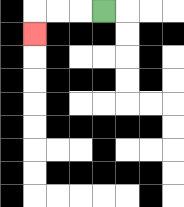{'start': '[4, 0]', 'end': '[1, 1]', 'path_directions': 'L,L,L,D', 'path_coordinates': '[[4, 0], [3, 0], [2, 0], [1, 0], [1, 1]]'}